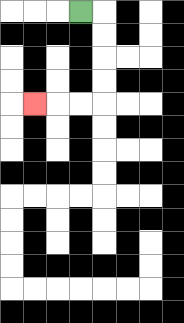{'start': '[3, 0]', 'end': '[1, 4]', 'path_directions': 'R,D,D,D,D,L,L,L', 'path_coordinates': '[[3, 0], [4, 0], [4, 1], [4, 2], [4, 3], [4, 4], [3, 4], [2, 4], [1, 4]]'}